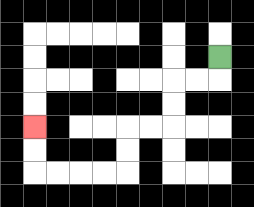{'start': '[9, 2]', 'end': '[1, 5]', 'path_directions': 'D,L,L,D,D,L,L,D,D,L,L,L,L,U,U', 'path_coordinates': '[[9, 2], [9, 3], [8, 3], [7, 3], [7, 4], [7, 5], [6, 5], [5, 5], [5, 6], [5, 7], [4, 7], [3, 7], [2, 7], [1, 7], [1, 6], [1, 5]]'}